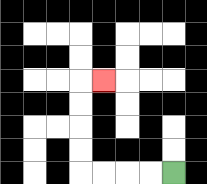{'start': '[7, 7]', 'end': '[4, 3]', 'path_directions': 'L,L,L,L,U,U,U,U,R', 'path_coordinates': '[[7, 7], [6, 7], [5, 7], [4, 7], [3, 7], [3, 6], [3, 5], [3, 4], [3, 3], [4, 3]]'}